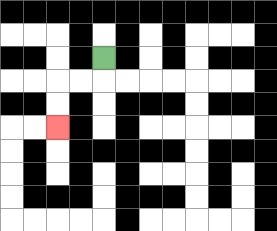{'start': '[4, 2]', 'end': '[2, 5]', 'path_directions': 'D,L,L,D,D', 'path_coordinates': '[[4, 2], [4, 3], [3, 3], [2, 3], [2, 4], [2, 5]]'}